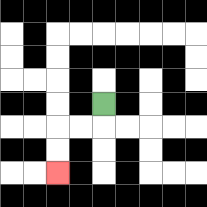{'start': '[4, 4]', 'end': '[2, 7]', 'path_directions': 'D,L,L,D,D', 'path_coordinates': '[[4, 4], [4, 5], [3, 5], [2, 5], [2, 6], [2, 7]]'}